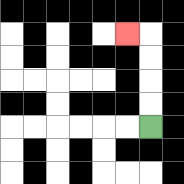{'start': '[6, 5]', 'end': '[5, 1]', 'path_directions': 'U,U,U,U,L', 'path_coordinates': '[[6, 5], [6, 4], [6, 3], [6, 2], [6, 1], [5, 1]]'}